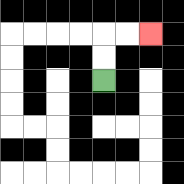{'start': '[4, 3]', 'end': '[6, 1]', 'path_directions': 'U,U,R,R', 'path_coordinates': '[[4, 3], [4, 2], [4, 1], [5, 1], [6, 1]]'}